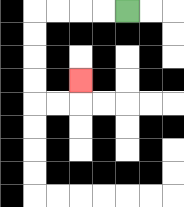{'start': '[5, 0]', 'end': '[3, 3]', 'path_directions': 'L,L,L,L,D,D,D,D,R,R,U', 'path_coordinates': '[[5, 0], [4, 0], [3, 0], [2, 0], [1, 0], [1, 1], [1, 2], [1, 3], [1, 4], [2, 4], [3, 4], [3, 3]]'}